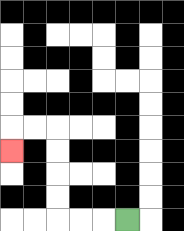{'start': '[5, 9]', 'end': '[0, 6]', 'path_directions': 'L,L,L,U,U,U,U,L,L,D', 'path_coordinates': '[[5, 9], [4, 9], [3, 9], [2, 9], [2, 8], [2, 7], [2, 6], [2, 5], [1, 5], [0, 5], [0, 6]]'}